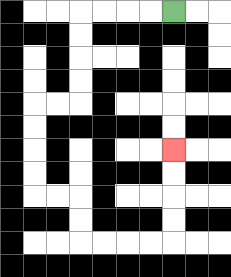{'start': '[7, 0]', 'end': '[7, 6]', 'path_directions': 'L,L,L,L,D,D,D,D,L,L,D,D,D,D,R,R,D,D,R,R,R,R,U,U,U,U', 'path_coordinates': '[[7, 0], [6, 0], [5, 0], [4, 0], [3, 0], [3, 1], [3, 2], [3, 3], [3, 4], [2, 4], [1, 4], [1, 5], [1, 6], [1, 7], [1, 8], [2, 8], [3, 8], [3, 9], [3, 10], [4, 10], [5, 10], [6, 10], [7, 10], [7, 9], [7, 8], [7, 7], [7, 6]]'}